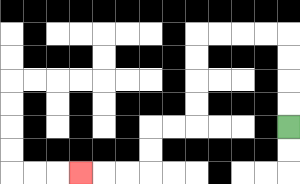{'start': '[12, 5]', 'end': '[3, 7]', 'path_directions': 'U,U,U,U,L,L,L,L,D,D,D,D,L,L,D,D,L,L,L', 'path_coordinates': '[[12, 5], [12, 4], [12, 3], [12, 2], [12, 1], [11, 1], [10, 1], [9, 1], [8, 1], [8, 2], [8, 3], [8, 4], [8, 5], [7, 5], [6, 5], [6, 6], [6, 7], [5, 7], [4, 7], [3, 7]]'}